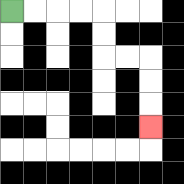{'start': '[0, 0]', 'end': '[6, 5]', 'path_directions': 'R,R,R,R,D,D,R,R,D,D,D', 'path_coordinates': '[[0, 0], [1, 0], [2, 0], [3, 0], [4, 0], [4, 1], [4, 2], [5, 2], [6, 2], [6, 3], [6, 4], [6, 5]]'}